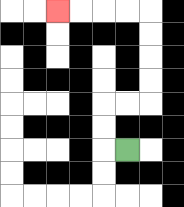{'start': '[5, 6]', 'end': '[2, 0]', 'path_directions': 'L,U,U,R,R,U,U,U,U,L,L,L,L', 'path_coordinates': '[[5, 6], [4, 6], [4, 5], [4, 4], [5, 4], [6, 4], [6, 3], [6, 2], [6, 1], [6, 0], [5, 0], [4, 0], [3, 0], [2, 0]]'}